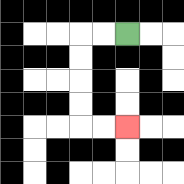{'start': '[5, 1]', 'end': '[5, 5]', 'path_directions': 'L,L,D,D,D,D,R,R', 'path_coordinates': '[[5, 1], [4, 1], [3, 1], [3, 2], [3, 3], [3, 4], [3, 5], [4, 5], [5, 5]]'}